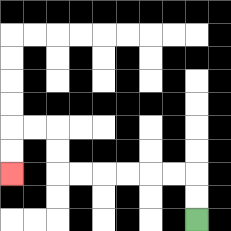{'start': '[8, 9]', 'end': '[0, 7]', 'path_directions': 'U,U,L,L,L,L,L,L,U,U,L,L,D,D', 'path_coordinates': '[[8, 9], [8, 8], [8, 7], [7, 7], [6, 7], [5, 7], [4, 7], [3, 7], [2, 7], [2, 6], [2, 5], [1, 5], [0, 5], [0, 6], [0, 7]]'}